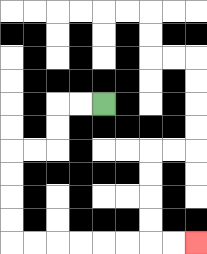{'start': '[4, 4]', 'end': '[8, 10]', 'path_directions': 'L,L,D,D,L,L,D,D,D,D,R,R,R,R,R,R,R,R', 'path_coordinates': '[[4, 4], [3, 4], [2, 4], [2, 5], [2, 6], [1, 6], [0, 6], [0, 7], [0, 8], [0, 9], [0, 10], [1, 10], [2, 10], [3, 10], [4, 10], [5, 10], [6, 10], [7, 10], [8, 10]]'}